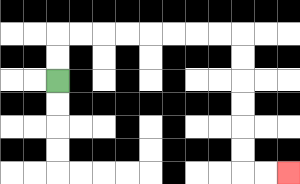{'start': '[2, 3]', 'end': '[12, 7]', 'path_directions': 'U,U,R,R,R,R,R,R,R,R,D,D,D,D,D,D,R,R', 'path_coordinates': '[[2, 3], [2, 2], [2, 1], [3, 1], [4, 1], [5, 1], [6, 1], [7, 1], [8, 1], [9, 1], [10, 1], [10, 2], [10, 3], [10, 4], [10, 5], [10, 6], [10, 7], [11, 7], [12, 7]]'}